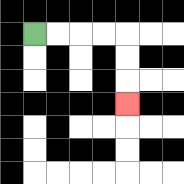{'start': '[1, 1]', 'end': '[5, 4]', 'path_directions': 'R,R,R,R,D,D,D', 'path_coordinates': '[[1, 1], [2, 1], [3, 1], [4, 1], [5, 1], [5, 2], [5, 3], [5, 4]]'}